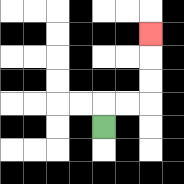{'start': '[4, 5]', 'end': '[6, 1]', 'path_directions': 'U,R,R,U,U,U', 'path_coordinates': '[[4, 5], [4, 4], [5, 4], [6, 4], [6, 3], [6, 2], [6, 1]]'}